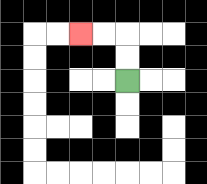{'start': '[5, 3]', 'end': '[3, 1]', 'path_directions': 'U,U,L,L', 'path_coordinates': '[[5, 3], [5, 2], [5, 1], [4, 1], [3, 1]]'}